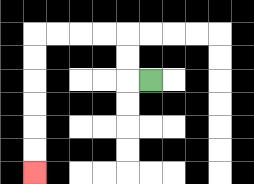{'start': '[6, 3]', 'end': '[1, 7]', 'path_directions': 'L,U,U,L,L,L,L,D,D,D,D,D,D', 'path_coordinates': '[[6, 3], [5, 3], [5, 2], [5, 1], [4, 1], [3, 1], [2, 1], [1, 1], [1, 2], [1, 3], [1, 4], [1, 5], [1, 6], [1, 7]]'}